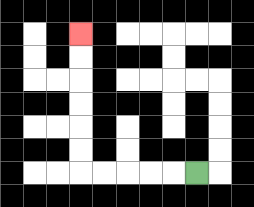{'start': '[8, 7]', 'end': '[3, 1]', 'path_directions': 'L,L,L,L,L,U,U,U,U,U,U', 'path_coordinates': '[[8, 7], [7, 7], [6, 7], [5, 7], [4, 7], [3, 7], [3, 6], [3, 5], [3, 4], [3, 3], [3, 2], [3, 1]]'}